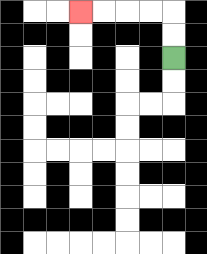{'start': '[7, 2]', 'end': '[3, 0]', 'path_directions': 'U,U,L,L,L,L', 'path_coordinates': '[[7, 2], [7, 1], [7, 0], [6, 0], [5, 0], [4, 0], [3, 0]]'}